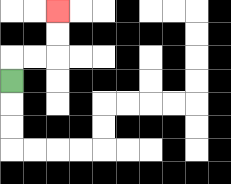{'start': '[0, 3]', 'end': '[2, 0]', 'path_directions': 'U,R,R,U,U', 'path_coordinates': '[[0, 3], [0, 2], [1, 2], [2, 2], [2, 1], [2, 0]]'}